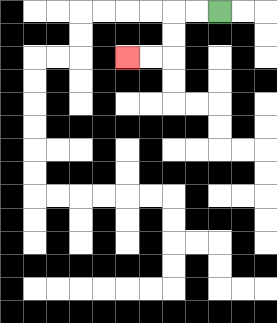{'start': '[9, 0]', 'end': '[5, 2]', 'path_directions': 'L,L,D,D,L,L', 'path_coordinates': '[[9, 0], [8, 0], [7, 0], [7, 1], [7, 2], [6, 2], [5, 2]]'}